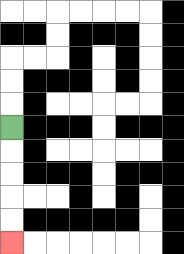{'start': '[0, 5]', 'end': '[0, 10]', 'path_directions': 'D,D,D,D,D', 'path_coordinates': '[[0, 5], [0, 6], [0, 7], [0, 8], [0, 9], [0, 10]]'}